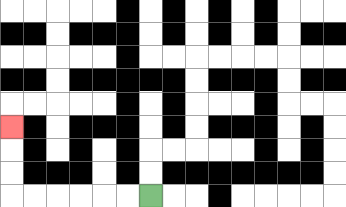{'start': '[6, 8]', 'end': '[0, 5]', 'path_directions': 'L,L,L,L,L,L,U,U,U', 'path_coordinates': '[[6, 8], [5, 8], [4, 8], [3, 8], [2, 8], [1, 8], [0, 8], [0, 7], [0, 6], [0, 5]]'}